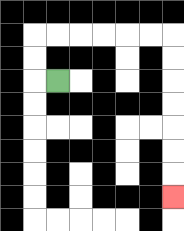{'start': '[2, 3]', 'end': '[7, 8]', 'path_directions': 'L,U,U,R,R,R,R,R,R,D,D,D,D,D,D,D', 'path_coordinates': '[[2, 3], [1, 3], [1, 2], [1, 1], [2, 1], [3, 1], [4, 1], [5, 1], [6, 1], [7, 1], [7, 2], [7, 3], [7, 4], [7, 5], [7, 6], [7, 7], [7, 8]]'}